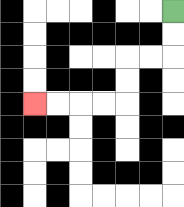{'start': '[7, 0]', 'end': '[1, 4]', 'path_directions': 'D,D,L,L,D,D,L,L,L,L', 'path_coordinates': '[[7, 0], [7, 1], [7, 2], [6, 2], [5, 2], [5, 3], [5, 4], [4, 4], [3, 4], [2, 4], [1, 4]]'}